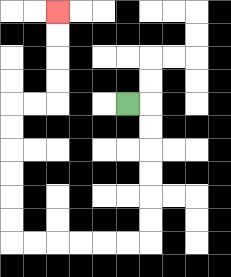{'start': '[5, 4]', 'end': '[2, 0]', 'path_directions': 'R,D,D,D,D,D,D,L,L,L,L,L,L,U,U,U,U,U,U,R,R,U,U,U,U', 'path_coordinates': '[[5, 4], [6, 4], [6, 5], [6, 6], [6, 7], [6, 8], [6, 9], [6, 10], [5, 10], [4, 10], [3, 10], [2, 10], [1, 10], [0, 10], [0, 9], [0, 8], [0, 7], [0, 6], [0, 5], [0, 4], [1, 4], [2, 4], [2, 3], [2, 2], [2, 1], [2, 0]]'}